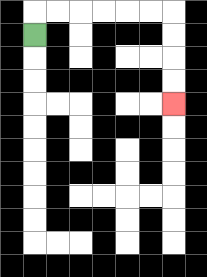{'start': '[1, 1]', 'end': '[7, 4]', 'path_directions': 'U,R,R,R,R,R,R,D,D,D,D', 'path_coordinates': '[[1, 1], [1, 0], [2, 0], [3, 0], [4, 0], [5, 0], [6, 0], [7, 0], [7, 1], [7, 2], [7, 3], [7, 4]]'}